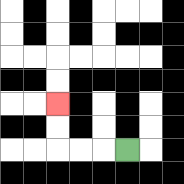{'start': '[5, 6]', 'end': '[2, 4]', 'path_directions': 'L,L,L,U,U', 'path_coordinates': '[[5, 6], [4, 6], [3, 6], [2, 6], [2, 5], [2, 4]]'}